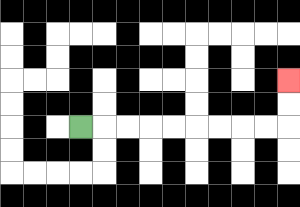{'start': '[3, 5]', 'end': '[12, 3]', 'path_directions': 'R,R,R,R,R,R,R,R,R,U,U', 'path_coordinates': '[[3, 5], [4, 5], [5, 5], [6, 5], [7, 5], [8, 5], [9, 5], [10, 5], [11, 5], [12, 5], [12, 4], [12, 3]]'}